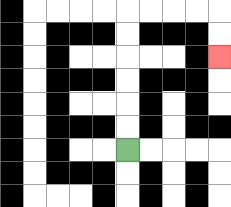{'start': '[5, 6]', 'end': '[9, 2]', 'path_directions': 'U,U,U,U,U,U,R,R,R,R,D,D', 'path_coordinates': '[[5, 6], [5, 5], [5, 4], [5, 3], [5, 2], [5, 1], [5, 0], [6, 0], [7, 0], [8, 0], [9, 0], [9, 1], [9, 2]]'}